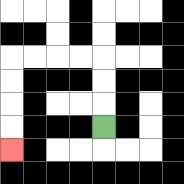{'start': '[4, 5]', 'end': '[0, 6]', 'path_directions': 'U,U,U,L,L,L,L,D,D,D,D', 'path_coordinates': '[[4, 5], [4, 4], [4, 3], [4, 2], [3, 2], [2, 2], [1, 2], [0, 2], [0, 3], [0, 4], [0, 5], [0, 6]]'}